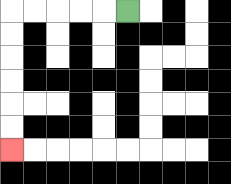{'start': '[5, 0]', 'end': '[0, 6]', 'path_directions': 'L,L,L,L,L,D,D,D,D,D,D', 'path_coordinates': '[[5, 0], [4, 0], [3, 0], [2, 0], [1, 0], [0, 0], [0, 1], [0, 2], [0, 3], [0, 4], [0, 5], [0, 6]]'}